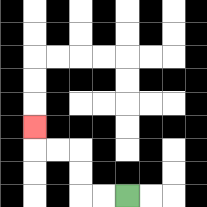{'start': '[5, 8]', 'end': '[1, 5]', 'path_directions': 'L,L,U,U,L,L,U', 'path_coordinates': '[[5, 8], [4, 8], [3, 8], [3, 7], [3, 6], [2, 6], [1, 6], [1, 5]]'}